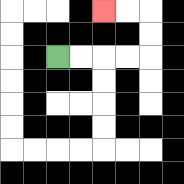{'start': '[2, 2]', 'end': '[4, 0]', 'path_directions': 'R,R,R,R,U,U,L,L', 'path_coordinates': '[[2, 2], [3, 2], [4, 2], [5, 2], [6, 2], [6, 1], [6, 0], [5, 0], [4, 0]]'}